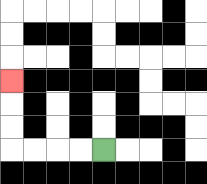{'start': '[4, 6]', 'end': '[0, 3]', 'path_directions': 'L,L,L,L,U,U,U', 'path_coordinates': '[[4, 6], [3, 6], [2, 6], [1, 6], [0, 6], [0, 5], [0, 4], [0, 3]]'}